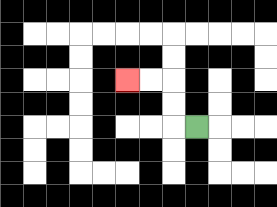{'start': '[8, 5]', 'end': '[5, 3]', 'path_directions': 'L,U,U,L,L', 'path_coordinates': '[[8, 5], [7, 5], [7, 4], [7, 3], [6, 3], [5, 3]]'}